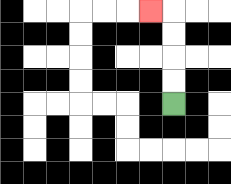{'start': '[7, 4]', 'end': '[6, 0]', 'path_directions': 'U,U,U,U,L', 'path_coordinates': '[[7, 4], [7, 3], [7, 2], [7, 1], [7, 0], [6, 0]]'}